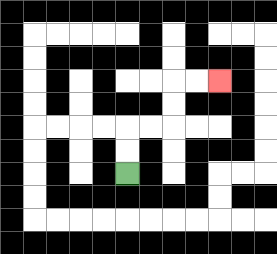{'start': '[5, 7]', 'end': '[9, 3]', 'path_directions': 'U,U,R,R,U,U,R,R', 'path_coordinates': '[[5, 7], [5, 6], [5, 5], [6, 5], [7, 5], [7, 4], [7, 3], [8, 3], [9, 3]]'}